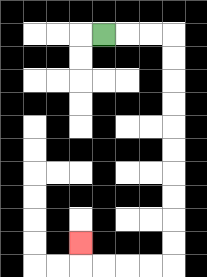{'start': '[4, 1]', 'end': '[3, 10]', 'path_directions': 'R,R,R,D,D,D,D,D,D,D,D,D,D,L,L,L,L,U', 'path_coordinates': '[[4, 1], [5, 1], [6, 1], [7, 1], [7, 2], [7, 3], [7, 4], [7, 5], [7, 6], [7, 7], [7, 8], [7, 9], [7, 10], [7, 11], [6, 11], [5, 11], [4, 11], [3, 11], [3, 10]]'}